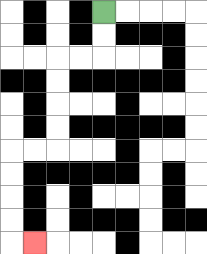{'start': '[4, 0]', 'end': '[1, 10]', 'path_directions': 'D,D,L,L,D,D,D,D,L,L,D,D,D,D,R', 'path_coordinates': '[[4, 0], [4, 1], [4, 2], [3, 2], [2, 2], [2, 3], [2, 4], [2, 5], [2, 6], [1, 6], [0, 6], [0, 7], [0, 8], [0, 9], [0, 10], [1, 10]]'}